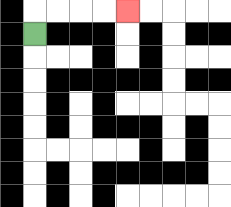{'start': '[1, 1]', 'end': '[5, 0]', 'path_directions': 'U,R,R,R,R', 'path_coordinates': '[[1, 1], [1, 0], [2, 0], [3, 0], [4, 0], [5, 0]]'}